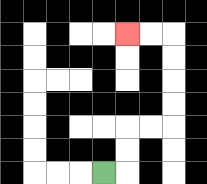{'start': '[4, 7]', 'end': '[5, 1]', 'path_directions': 'R,U,U,R,R,U,U,U,U,L,L', 'path_coordinates': '[[4, 7], [5, 7], [5, 6], [5, 5], [6, 5], [7, 5], [7, 4], [7, 3], [7, 2], [7, 1], [6, 1], [5, 1]]'}